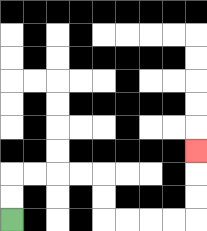{'start': '[0, 9]', 'end': '[8, 6]', 'path_directions': 'U,U,R,R,R,R,D,D,R,R,R,R,U,U,U', 'path_coordinates': '[[0, 9], [0, 8], [0, 7], [1, 7], [2, 7], [3, 7], [4, 7], [4, 8], [4, 9], [5, 9], [6, 9], [7, 9], [8, 9], [8, 8], [8, 7], [8, 6]]'}